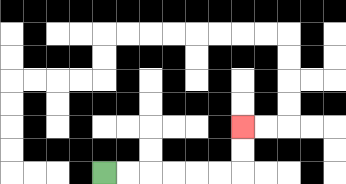{'start': '[4, 7]', 'end': '[10, 5]', 'path_directions': 'R,R,R,R,R,R,U,U', 'path_coordinates': '[[4, 7], [5, 7], [6, 7], [7, 7], [8, 7], [9, 7], [10, 7], [10, 6], [10, 5]]'}